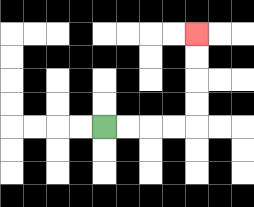{'start': '[4, 5]', 'end': '[8, 1]', 'path_directions': 'R,R,R,R,U,U,U,U', 'path_coordinates': '[[4, 5], [5, 5], [6, 5], [7, 5], [8, 5], [8, 4], [8, 3], [8, 2], [8, 1]]'}